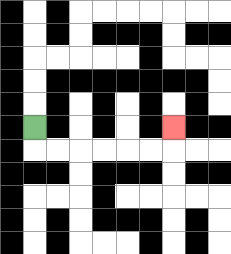{'start': '[1, 5]', 'end': '[7, 5]', 'path_directions': 'D,R,R,R,R,R,R,U', 'path_coordinates': '[[1, 5], [1, 6], [2, 6], [3, 6], [4, 6], [5, 6], [6, 6], [7, 6], [7, 5]]'}